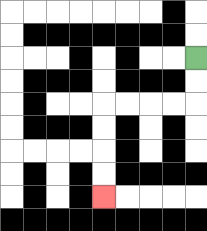{'start': '[8, 2]', 'end': '[4, 8]', 'path_directions': 'D,D,L,L,L,L,D,D,D,D', 'path_coordinates': '[[8, 2], [8, 3], [8, 4], [7, 4], [6, 4], [5, 4], [4, 4], [4, 5], [4, 6], [4, 7], [4, 8]]'}